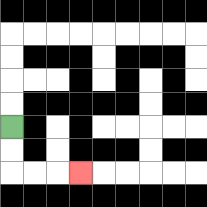{'start': '[0, 5]', 'end': '[3, 7]', 'path_directions': 'D,D,R,R,R', 'path_coordinates': '[[0, 5], [0, 6], [0, 7], [1, 7], [2, 7], [3, 7]]'}